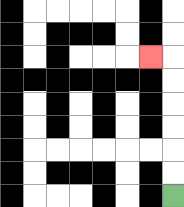{'start': '[7, 8]', 'end': '[6, 2]', 'path_directions': 'U,U,U,U,U,U,L', 'path_coordinates': '[[7, 8], [7, 7], [7, 6], [7, 5], [7, 4], [7, 3], [7, 2], [6, 2]]'}